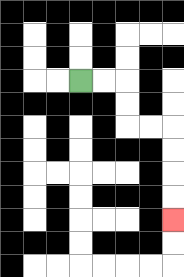{'start': '[3, 3]', 'end': '[7, 9]', 'path_directions': 'R,R,D,D,R,R,D,D,D,D', 'path_coordinates': '[[3, 3], [4, 3], [5, 3], [5, 4], [5, 5], [6, 5], [7, 5], [7, 6], [7, 7], [7, 8], [7, 9]]'}